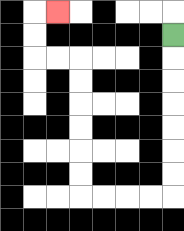{'start': '[7, 1]', 'end': '[2, 0]', 'path_directions': 'D,D,D,D,D,D,D,L,L,L,L,U,U,U,U,U,U,L,L,U,U,R', 'path_coordinates': '[[7, 1], [7, 2], [7, 3], [7, 4], [7, 5], [7, 6], [7, 7], [7, 8], [6, 8], [5, 8], [4, 8], [3, 8], [3, 7], [3, 6], [3, 5], [3, 4], [3, 3], [3, 2], [2, 2], [1, 2], [1, 1], [1, 0], [2, 0]]'}